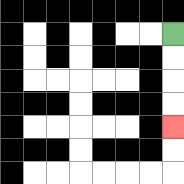{'start': '[7, 1]', 'end': '[7, 5]', 'path_directions': 'D,D,D,D', 'path_coordinates': '[[7, 1], [7, 2], [7, 3], [7, 4], [7, 5]]'}